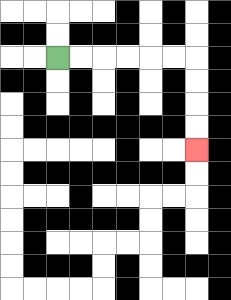{'start': '[2, 2]', 'end': '[8, 6]', 'path_directions': 'R,R,R,R,R,R,D,D,D,D', 'path_coordinates': '[[2, 2], [3, 2], [4, 2], [5, 2], [6, 2], [7, 2], [8, 2], [8, 3], [8, 4], [8, 5], [8, 6]]'}